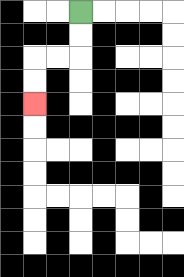{'start': '[3, 0]', 'end': '[1, 4]', 'path_directions': 'D,D,L,L,D,D', 'path_coordinates': '[[3, 0], [3, 1], [3, 2], [2, 2], [1, 2], [1, 3], [1, 4]]'}